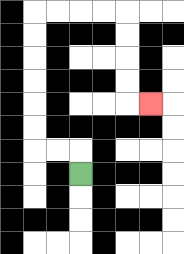{'start': '[3, 7]', 'end': '[6, 4]', 'path_directions': 'U,L,L,U,U,U,U,U,U,R,R,R,R,D,D,D,D,R', 'path_coordinates': '[[3, 7], [3, 6], [2, 6], [1, 6], [1, 5], [1, 4], [1, 3], [1, 2], [1, 1], [1, 0], [2, 0], [3, 0], [4, 0], [5, 0], [5, 1], [5, 2], [5, 3], [5, 4], [6, 4]]'}